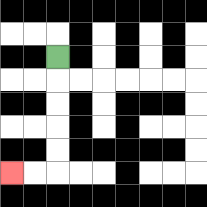{'start': '[2, 2]', 'end': '[0, 7]', 'path_directions': 'D,D,D,D,D,L,L', 'path_coordinates': '[[2, 2], [2, 3], [2, 4], [2, 5], [2, 6], [2, 7], [1, 7], [0, 7]]'}